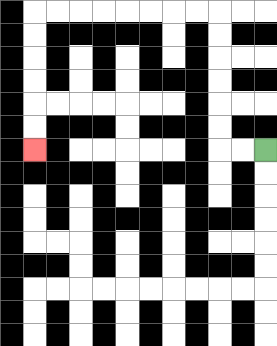{'start': '[11, 6]', 'end': '[1, 6]', 'path_directions': 'L,L,U,U,U,U,U,U,L,L,L,L,L,L,L,L,D,D,D,D,D,D', 'path_coordinates': '[[11, 6], [10, 6], [9, 6], [9, 5], [9, 4], [9, 3], [9, 2], [9, 1], [9, 0], [8, 0], [7, 0], [6, 0], [5, 0], [4, 0], [3, 0], [2, 0], [1, 0], [1, 1], [1, 2], [1, 3], [1, 4], [1, 5], [1, 6]]'}